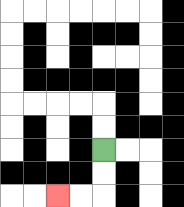{'start': '[4, 6]', 'end': '[2, 8]', 'path_directions': 'D,D,L,L', 'path_coordinates': '[[4, 6], [4, 7], [4, 8], [3, 8], [2, 8]]'}